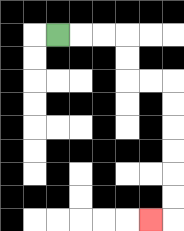{'start': '[2, 1]', 'end': '[6, 9]', 'path_directions': 'R,R,R,D,D,R,R,D,D,D,D,D,D,L', 'path_coordinates': '[[2, 1], [3, 1], [4, 1], [5, 1], [5, 2], [5, 3], [6, 3], [7, 3], [7, 4], [7, 5], [7, 6], [7, 7], [7, 8], [7, 9], [6, 9]]'}